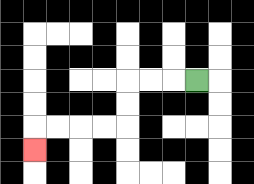{'start': '[8, 3]', 'end': '[1, 6]', 'path_directions': 'L,L,L,D,D,L,L,L,L,D', 'path_coordinates': '[[8, 3], [7, 3], [6, 3], [5, 3], [5, 4], [5, 5], [4, 5], [3, 5], [2, 5], [1, 5], [1, 6]]'}